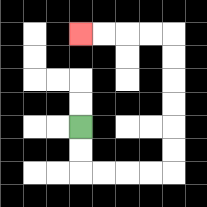{'start': '[3, 5]', 'end': '[3, 1]', 'path_directions': 'D,D,R,R,R,R,U,U,U,U,U,U,L,L,L,L', 'path_coordinates': '[[3, 5], [3, 6], [3, 7], [4, 7], [5, 7], [6, 7], [7, 7], [7, 6], [7, 5], [7, 4], [7, 3], [7, 2], [7, 1], [6, 1], [5, 1], [4, 1], [3, 1]]'}